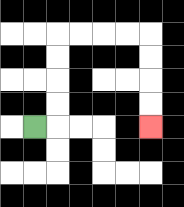{'start': '[1, 5]', 'end': '[6, 5]', 'path_directions': 'R,U,U,U,U,R,R,R,R,D,D,D,D', 'path_coordinates': '[[1, 5], [2, 5], [2, 4], [2, 3], [2, 2], [2, 1], [3, 1], [4, 1], [5, 1], [6, 1], [6, 2], [6, 3], [6, 4], [6, 5]]'}